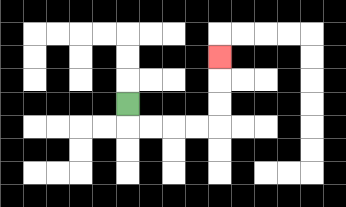{'start': '[5, 4]', 'end': '[9, 2]', 'path_directions': 'D,R,R,R,R,U,U,U', 'path_coordinates': '[[5, 4], [5, 5], [6, 5], [7, 5], [8, 5], [9, 5], [9, 4], [9, 3], [9, 2]]'}